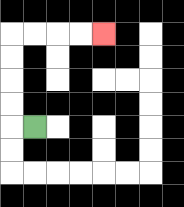{'start': '[1, 5]', 'end': '[4, 1]', 'path_directions': 'L,U,U,U,U,R,R,R,R', 'path_coordinates': '[[1, 5], [0, 5], [0, 4], [0, 3], [0, 2], [0, 1], [1, 1], [2, 1], [3, 1], [4, 1]]'}